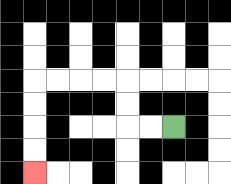{'start': '[7, 5]', 'end': '[1, 7]', 'path_directions': 'L,L,U,U,L,L,L,L,D,D,D,D', 'path_coordinates': '[[7, 5], [6, 5], [5, 5], [5, 4], [5, 3], [4, 3], [3, 3], [2, 3], [1, 3], [1, 4], [1, 5], [1, 6], [1, 7]]'}